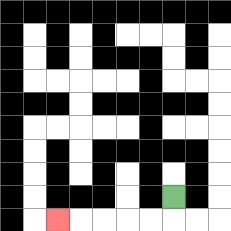{'start': '[7, 8]', 'end': '[2, 9]', 'path_directions': 'D,L,L,L,L,L', 'path_coordinates': '[[7, 8], [7, 9], [6, 9], [5, 9], [4, 9], [3, 9], [2, 9]]'}